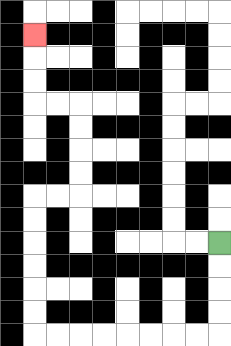{'start': '[9, 10]', 'end': '[1, 1]', 'path_directions': 'D,D,D,D,L,L,L,L,L,L,L,L,U,U,U,U,U,U,R,R,U,U,U,U,L,L,U,U,U', 'path_coordinates': '[[9, 10], [9, 11], [9, 12], [9, 13], [9, 14], [8, 14], [7, 14], [6, 14], [5, 14], [4, 14], [3, 14], [2, 14], [1, 14], [1, 13], [1, 12], [1, 11], [1, 10], [1, 9], [1, 8], [2, 8], [3, 8], [3, 7], [3, 6], [3, 5], [3, 4], [2, 4], [1, 4], [1, 3], [1, 2], [1, 1]]'}